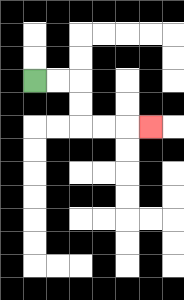{'start': '[1, 3]', 'end': '[6, 5]', 'path_directions': 'R,R,D,D,R,R,R', 'path_coordinates': '[[1, 3], [2, 3], [3, 3], [3, 4], [3, 5], [4, 5], [5, 5], [6, 5]]'}